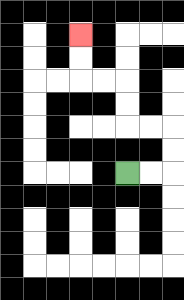{'start': '[5, 7]', 'end': '[3, 1]', 'path_directions': 'R,R,U,U,L,L,U,U,L,L,U,U', 'path_coordinates': '[[5, 7], [6, 7], [7, 7], [7, 6], [7, 5], [6, 5], [5, 5], [5, 4], [5, 3], [4, 3], [3, 3], [3, 2], [3, 1]]'}